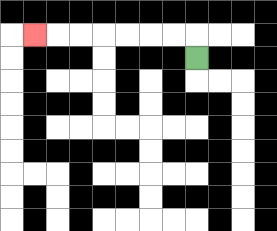{'start': '[8, 2]', 'end': '[1, 1]', 'path_directions': 'U,L,L,L,L,L,L,L', 'path_coordinates': '[[8, 2], [8, 1], [7, 1], [6, 1], [5, 1], [4, 1], [3, 1], [2, 1], [1, 1]]'}